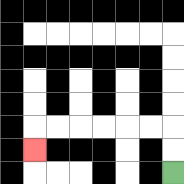{'start': '[7, 7]', 'end': '[1, 6]', 'path_directions': 'U,U,L,L,L,L,L,L,D', 'path_coordinates': '[[7, 7], [7, 6], [7, 5], [6, 5], [5, 5], [4, 5], [3, 5], [2, 5], [1, 5], [1, 6]]'}